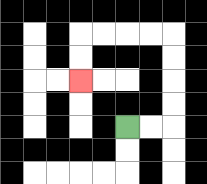{'start': '[5, 5]', 'end': '[3, 3]', 'path_directions': 'R,R,U,U,U,U,L,L,L,L,D,D', 'path_coordinates': '[[5, 5], [6, 5], [7, 5], [7, 4], [7, 3], [7, 2], [7, 1], [6, 1], [5, 1], [4, 1], [3, 1], [3, 2], [3, 3]]'}